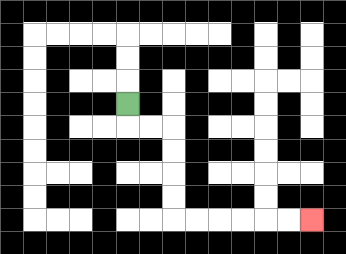{'start': '[5, 4]', 'end': '[13, 9]', 'path_directions': 'D,R,R,D,D,D,D,R,R,R,R,R,R', 'path_coordinates': '[[5, 4], [5, 5], [6, 5], [7, 5], [7, 6], [7, 7], [7, 8], [7, 9], [8, 9], [9, 9], [10, 9], [11, 9], [12, 9], [13, 9]]'}